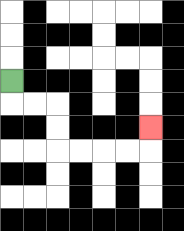{'start': '[0, 3]', 'end': '[6, 5]', 'path_directions': 'D,R,R,D,D,R,R,R,R,U', 'path_coordinates': '[[0, 3], [0, 4], [1, 4], [2, 4], [2, 5], [2, 6], [3, 6], [4, 6], [5, 6], [6, 6], [6, 5]]'}